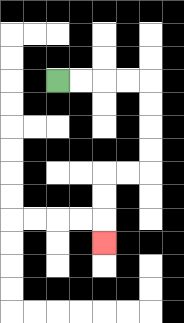{'start': '[2, 3]', 'end': '[4, 10]', 'path_directions': 'R,R,R,R,D,D,D,D,L,L,D,D,D', 'path_coordinates': '[[2, 3], [3, 3], [4, 3], [5, 3], [6, 3], [6, 4], [6, 5], [6, 6], [6, 7], [5, 7], [4, 7], [4, 8], [4, 9], [4, 10]]'}